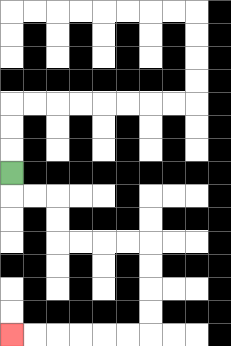{'start': '[0, 7]', 'end': '[0, 14]', 'path_directions': 'D,R,R,D,D,R,R,R,R,D,D,D,D,L,L,L,L,L,L', 'path_coordinates': '[[0, 7], [0, 8], [1, 8], [2, 8], [2, 9], [2, 10], [3, 10], [4, 10], [5, 10], [6, 10], [6, 11], [6, 12], [6, 13], [6, 14], [5, 14], [4, 14], [3, 14], [2, 14], [1, 14], [0, 14]]'}